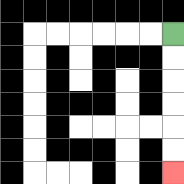{'start': '[7, 1]', 'end': '[7, 7]', 'path_directions': 'D,D,D,D,D,D', 'path_coordinates': '[[7, 1], [7, 2], [7, 3], [7, 4], [7, 5], [7, 6], [7, 7]]'}